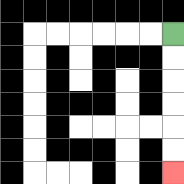{'start': '[7, 1]', 'end': '[7, 7]', 'path_directions': 'D,D,D,D,D,D', 'path_coordinates': '[[7, 1], [7, 2], [7, 3], [7, 4], [7, 5], [7, 6], [7, 7]]'}